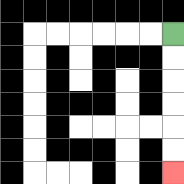{'start': '[7, 1]', 'end': '[7, 7]', 'path_directions': 'D,D,D,D,D,D', 'path_coordinates': '[[7, 1], [7, 2], [7, 3], [7, 4], [7, 5], [7, 6], [7, 7]]'}